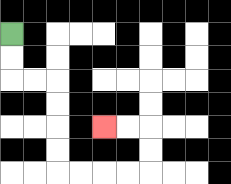{'start': '[0, 1]', 'end': '[4, 5]', 'path_directions': 'D,D,R,R,D,D,D,D,R,R,R,R,U,U,L,L', 'path_coordinates': '[[0, 1], [0, 2], [0, 3], [1, 3], [2, 3], [2, 4], [2, 5], [2, 6], [2, 7], [3, 7], [4, 7], [5, 7], [6, 7], [6, 6], [6, 5], [5, 5], [4, 5]]'}